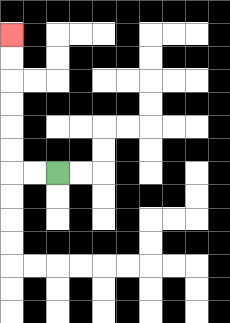{'start': '[2, 7]', 'end': '[0, 1]', 'path_directions': 'L,L,U,U,U,U,U,U', 'path_coordinates': '[[2, 7], [1, 7], [0, 7], [0, 6], [0, 5], [0, 4], [0, 3], [0, 2], [0, 1]]'}